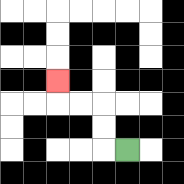{'start': '[5, 6]', 'end': '[2, 3]', 'path_directions': 'L,U,U,L,L,U', 'path_coordinates': '[[5, 6], [4, 6], [4, 5], [4, 4], [3, 4], [2, 4], [2, 3]]'}